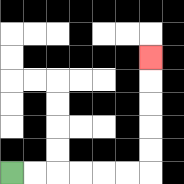{'start': '[0, 7]', 'end': '[6, 2]', 'path_directions': 'R,R,R,R,R,R,U,U,U,U,U', 'path_coordinates': '[[0, 7], [1, 7], [2, 7], [3, 7], [4, 7], [5, 7], [6, 7], [6, 6], [6, 5], [6, 4], [6, 3], [6, 2]]'}